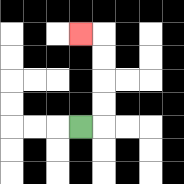{'start': '[3, 5]', 'end': '[3, 1]', 'path_directions': 'R,U,U,U,U,L', 'path_coordinates': '[[3, 5], [4, 5], [4, 4], [4, 3], [4, 2], [4, 1], [3, 1]]'}